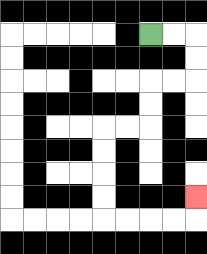{'start': '[6, 1]', 'end': '[8, 8]', 'path_directions': 'R,R,D,D,L,L,D,D,L,L,D,D,D,D,R,R,R,R,U', 'path_coordinates': '[[6, 1], [7, 1], [8, 1], [8, 2], [8, 3], [7, 3], [6, 3], [6, 4], [6, 5], [5, 5], [4, 5], [4, 6], [4, 7], [4, 8], [4, 9], [5, 9], [6, 9], [7, 9], [8, 9], [8, 8]]'}